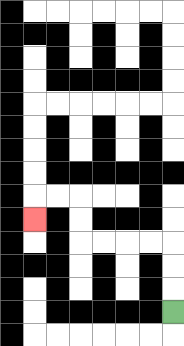{'start': '[7, 13]', 'end': '[1, 9]', 'path_directions': 'U,U,U,L,L,L,L,U,U,L,L,D', 'path_coordinates': '[[7, 13], [7, 12], [7, 11], [7, 10], [6, 10], [5, 10], [4, 10], [3, 10], [3, 9], [3, 8], [2, 8], [1, 8], [1, 9]]'}